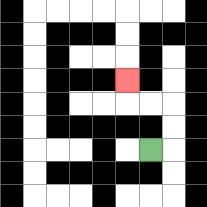{'start': '[6, 6]', 'end': '[5, 3]', 'path_directions': 'R,U,U,L,L,U', 'path_coordinates': '[[6, 6], [7, 6], [7, 5], [7, 4], [6, 4], [5, 4], [5, 3]]'}